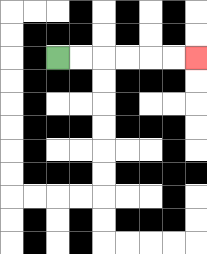{'start': '[2, 2]', 'end': '[8, 2]', 'path_directions': 'R,R,R,R,R,R', 'path_coordinates': '[[2, 2], [3, 2], [4, 2], [5, 2], [6, 2], [7, 2], [8, 2]]'}